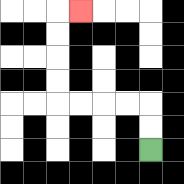{'start': '[6, 6]', 'end': '[3, 0]', 'path_directions': 'U,U,L,L,L,L,U,U,U,U,R', 'path_coordinates': '[[6, 6], [6, 5], [6, 4], [5, 4], [4, 4], [3, 4], [2, 4], [2, 3], [2, 2], [2, 1], [2, 0], [3, 0]]'}